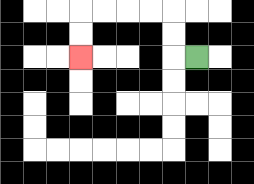{'start': '[8, 2]', 'end': '[3, 2]', 'path_directions': 'L,U,U,L,L,L,L,D,D', 'path_coordinates': '[[8, 2], [7, 2], [7, 1], [7, 0], [6, 0], [5, 0], [4, 0], [3, 0], [3, 1], [3, 2]]'}